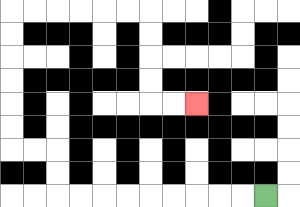{'start': '[11, 8]', 'end': '[8, 4]', 'path_directions': 'L,L,L,L,L,L,L,L,L,U,U,L,L,U,U,U,U,U,U,R,R,R,R,R,R,D,D,D,D,R,R', 'path_coordinates': '[[11, 8], [10, 8], [9, 8], [8, 8], [7, 8], [6, 8], [5, 8], [4, 8], [3, 8], [2, 8], [2, 7], [2, 6], [1, 6], [0, 6], [0, 5], [0, 4], [0, 3], [0, 2], [0, 1], [0, 0], [1, 0], [2, 0], [3, 0], [4, 0], [5, 0], [6, 0], [6, 1], [6, 2], [6, 3], [6, 4], [7, 4], [8, 4]]'}